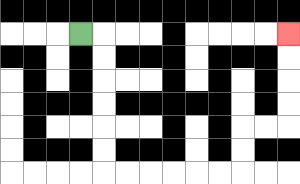{'start': '[3, 1]', 'end': '[12, 1]', 'path_directions': 'R,D,D,D,D,D,D,R,R,R,R,R,R,U,U,R,R,U,U,U,U', 'path_coordinates': '[[3, 1], [4, 1], [4, 2], [4, 3], [4, 4], [4, 5], [4, 6], [4, 7], [5, 7], [6, 7], [7, 7], [8, 7], [9, 7], [10, 7], [10, 6], [10, 5], [11, 5], [12, 5], [12, 4], [12, 3], [12, 2], [12, 1]]'}